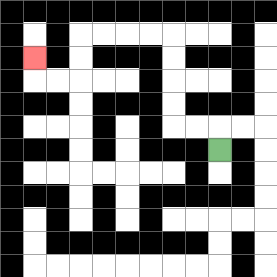{'start': '[9, 6]', 'end': '[1, 2]', 'path_directions': 'U,L,L,U,U,U,U,L,L,L,L,D,D,L,L,U', 'path_coordinates': '[[9, 6], [9, 5], [8, 5], [7, 5], [7, 4], [7, 3], [7, 2], [7, 1], [6, 1], [5, 1], [4, 1], [3, 1], [3, 2], [3, 3], [2, 3], [1, 3], [1, 2]]'}